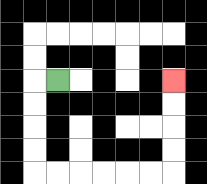{'start': '[2, 3]', 'end': '[7, 3]', 'path_directions': 'L,D,D,D,D,R,R,R,R,R,R,U,U,U,U', 'path_coordinates': '[[2, 3], [1, 3], [1, 4], [1, 5], [1, 6], [1, 7], [2, 7], [3, 7], [4, 7], [5, 7], [6, 7], [7, 7], [7, 6], [7, 5], [7, 4], [7, 3]]'}